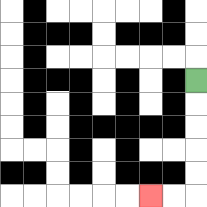{'start': '[8, 3]', 'end': '[6, 8]', 'path_directions': 'D,D,D,D,D,L,L', 'path_coordinates': '[[8, 3], [8, 4], [8, 5], [8, 6], [8, 7], [8, 8], [7, 8], [6, 8]]'}